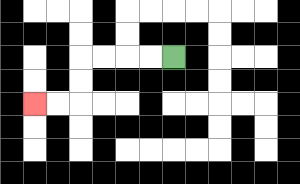{'start': '[7, 2]', 'end': '[1, 4]', 'path_directions': 'L,L,L,L,D,D,L,L', 'path_coordinates': '[[7, 2], [6, 2], [5, 2], [4, 2], [3, 2], [3, 3], [3, 4], [2, 4], [1, 4]]'}